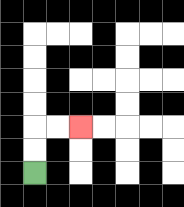{'start': '[1, 7]', 'end': '[3, 5]', 'path_directions': 'U,U,R,R', 'path_coordinates': '[[1, 7], [1, 6], [1, 5], [2, 5], [3, 5]]'}